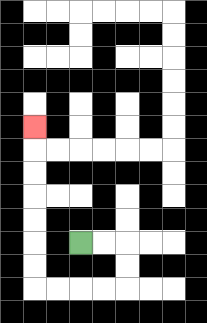{'start': '[3, 10]', 'end': '[1, 5]', 'path_directions': 'R,R,D,D,L,L,L,L,U,U,U,U,U,U,U', 'path_coordinates': '[[3, 10], [4, 10], [5, 10], [5, 11], [5, 12], [4, 12], [3, 12], [2, 12], [1, 12], [1, 11], [1, 10], [1, 9], [1, 8], [1, 7], [1, 6], [1, 5]]'}